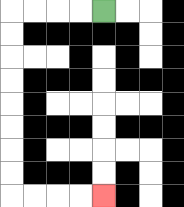{'start': '[4, 0]', 'end': '[4, 8]', 'path_directions': 'L,L,L,L,D,D,D,D,D,D,D,D,R,R,R,R', 'path_coordinates': '[[4, 0], [3, 0], [2, 0], [1, 0], [0, 0], [0, 1], [0, 2], [0, 3], [0, 4], [0, 5], [0, 6], [0, 7], [0, 8], [1, 8], [2, 8], [3, 8], [4, 8]]'}